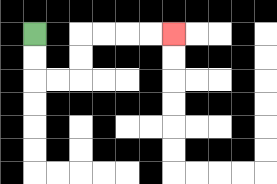{'start': '[1, 1]', 'end': '[7, 1]', 'path_directions': 'D,D,R,R,U,U,R,R,R,R', 'path_coordinates': '[[1, 1], [1, 2], [1, 3], [2, 3], [3, 3], [3, 2], [3, 1], [4, 1], [5, 1], [6, 1], [7, 1]]'}